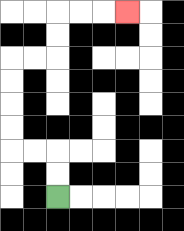{'start': '[2, 8]', 'end': '[5, 0]', 'path_directions': 'U,U,L,L,U,U,U,U,R,R,U,U,R,R,R', 'path_coordinates': '[[2, 8], [2, 7], [2, 6], [1, 6], [0, 6], [0, 5], [0, 4], [0, 3], [0, 2], [1, 2], [2, 2], [2, 1], [2, 0], [3, 0], [4, 0], [5, 0]]'}